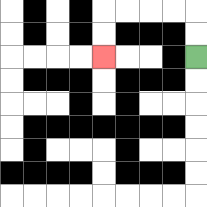{'start': '[8, 2]', 'end': '[4, 2]', 'path_directions': 'U,U,L,L,L,L,D,D', 'path_coordinates': '[[8, 2], [8, 1], [8, 0], [7, 0], [6, 0], [5, 0], [4, 0], [4, 1], [4, 2]]'}